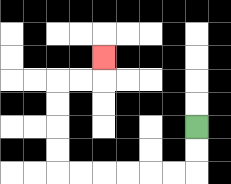{'start': '[8, 5]', 'end': '[4, 2]', 'path_directions': 'D,D,L,L,L,L,L,L,U,U,U,U,R,R,U', 'path_coordinates': '[[8, 5], [8, 6], [8, 7], [7, 7], [6, 7], [5, 7], [4, 7], [3, 7], [2, 7], [2, 6], [2, 5], [2, 4], [2, 3], [3, 3], [4, 3], [4, 2]]'}